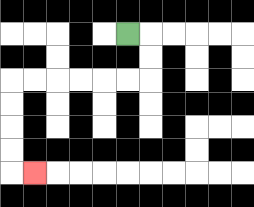{'start': '[5, 1]', 'end': '[1, 7]', 'path_directions': 'R,D,D,L,L,L,L,L,L,D,D,D,D,R', 'path_coordinates': '[[5, 1], [6, 1], [6, 2], [6, 3], [5, 3], [4, 3], [3, 3], [2, 3], [1, 3], [0, 3], [0, 4], [0, 5], [0, 6], [0, 7], [1, 7]]'}